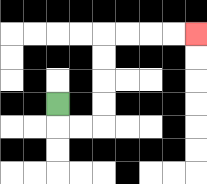{'start': '[2, 4]', 'end': '[8, 1]', 'path_directions': 'D,R,R,U,U,U,U,R,R,R,R', 'path_coordinates': '[[2, 4], [2, 5], [3, 5], [4, 5], [4, 4], [4, 3], [4, 2], [4, 1], [5, 1], [6, 1], [7, 1], [8, 1]]'}